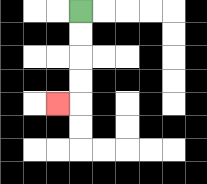{'start': '[3, 0]', 'end': '[2, 4]', 'path_directions': 'D,D,D,D,L', 'path_coordinates': '[[3, 0], [3, 1], [3, 2], [3, 3], [3, 4], [2, 4]]'}